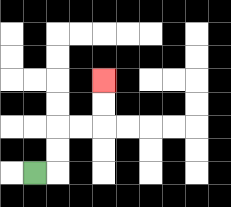{'start': '[1, 7]', 'end': '[4, 3]', 'path_directions': 'R,U,U,R,R,U,U', 'path_coordinates': '[[1, 7], [2, 7], [2, 6], [2, 5], [3, 5], [4, 5], [4, 4], [4, 3]]'}